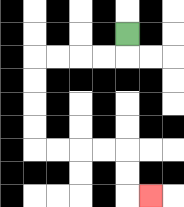{'start': '[5, 1]', 'end': '[6, 8]', 'path_directions': 'D,L,L,L,L,D,D,D,D,R,R,R,R,D,D,R', 'path_coordinates': '[[5, 1], [5, 2], [4, 2], [3, 2], [2, 2], [1, 2], [1, 3], [1, 4], [1, 5], [1, 6], [2, 6], [3, 6], [4, 6], [5, 6], [5, 7], [5, 8], [6, 8]]'}